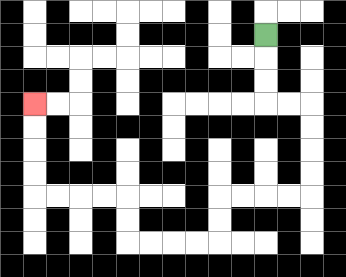{'start': '[11, 1]', 'end': '[1, 4]', 'path_directions': 'D,D,D,R,R,D,D,D,D,L,L,L,L,D,D,L,L,L,L,U,U,L,L,L,L,U,U,U,U', 'path_coordinates': '[[11, 1], [11, 2], [11, 3], [11, 4], [12, 4], [13, 4], [13, 5], [13, 6], [13, 7], [13, 8], [12, 8], [11, 8], [10, 8], [9, 8], [9, 9], [9, 10], [8, 10], [7, 10], [6, 10], [5, 10], [5, 9], [5, 8], [4, 8], [3, 8], [2, 8], [1, 8], [1, 7], [1, 6], [1, 5], [1, 4]]'}